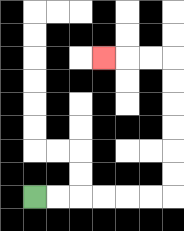{'start': '[1, 8]', 'end': '[4, 2]', 'path_directions': 'R,R,R,R,R,R,U,U,U,U,U,U,L,L,L', 'path_coordinates': '[[1, 8], [2, 8], [3, 8], [4, 8], [5, 8], [6, 8], [7, 8], [7, 7], [7, 6], [7, 5], [7, 4], [7, 3], [7, 2], [6, 2], [5, 2], [4, 2]]'}